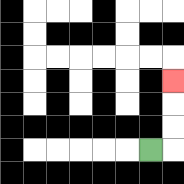{'start': '[6, 6]', 'end': '[7, 3]', 'path_directions': 'R,U,U,U', 'path_coordinates': '[[6, 6], [7, 6], [7, 5], [7, 4], [7, 3]]'}